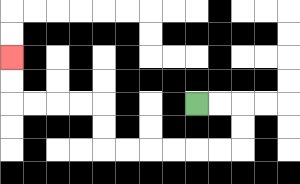{'start': '[8, 4]', 'end': '[0, 2]', 'path_directions': 'R,R,D,D,L,L,L,L,L,L,U,U,L,L,L,L,U,U', 'path_coordinates': '[[8, 4], [9, 4], [10, 4], [10, 5], [10, 6], [9, 6], [8, 6], [7, 6], [6, 6], [5, 6], [4, 6], [4, 5], [4, 4], [3, 4], [2, 4], [1, 4], [0, 4], [0, 3], [0, 2]]'}